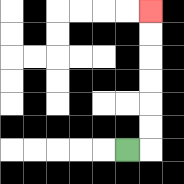{'start': '[5, 6]', 'end': '[6, 0]', 'path_directions': 'R,U,U,U,U,U,U', 'path_coordinates': '[[5, 6], [6, 6], [6, 5], [6, 4], [6, 3], [6, 2], [6, 1], [6, 0]]'}